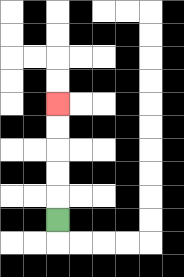{'start': '[2, 9]', 'end': '[2, 4]', 'path_directions': 'U,U,U,U,U', 'path_coordinates': '[[2, 9], [2, 8], [2, 7], [2, 6], [2, 5], [2, 4]]'}